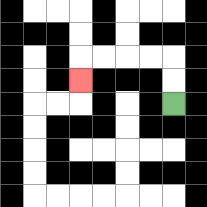{'start': '[7, 4]', 'end': '[3, 3]', 'path_directions': 'U,U,L,L,L,L,D', 'path_coordinates': '[[7, 4], [7, 3], [7, 2], [6, 2], [5, 2], [4, 2], [3, 2], [3, 3]]'}